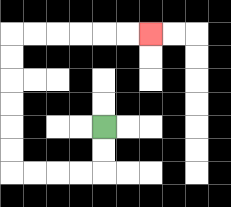{'start': '[4, 5]', 'end': '[6, 1]', 'path_directions': 'D,D,L,L,L,L,U,U,U,U,U,U,R,R,R,R,R,R', 'path_coordinates': '[[4, 5], [4, 6], [4, 7], [3, 7], [2, 7], [1, 7], [0, 7], [0, 6], [0, 5], [0, 4], [0, 3], [0, 2], [0, 1], [1, 1], [2, 1], [3, 1], [4, 1], [5, 1], [6, 1]]'}